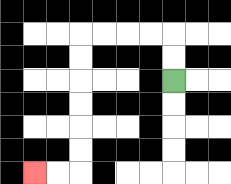{'start': '[7, 3]', 'end': '[1, 7]', 'path_directions': 'U,U,L,L,L,L,D,D,D,D,D,D,L,L', 'path_coordinates': '[[7, 3], [7, 2], [7, 1], [6, 1], [5, 1], [4, 1], [3, 1], [3, 2], [3, 3], [3, 4], [3, 5], [3, 6], [3, 7], [2, 7], [1, 7]]'}